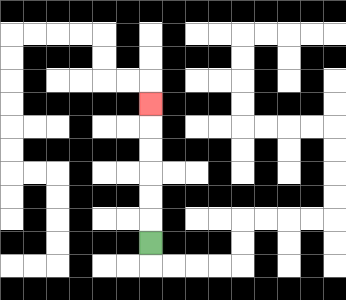{'start': '[6, 10]', 'end': '[6, 4]', 'path_directions': 'U,U,U,U,U,U', 'path_coordinates': '[[6, 10], [6, 9], [6, 8], [6, 7], [6, 6], [6, 5], [6, 4]]'}